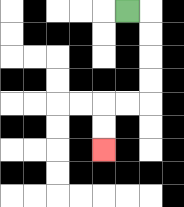{'start': '[5, 0]', 'end': '[4, 6]', 'path_directions': 'R,D,D,D,D,L,L,D,D', 'path_coordinates': '[[5, 0], [6, 0], [6, 1], [6, 2], [6, 3], [6, 4], [5, 4], [4, 4], [4, 5], [4, 6]]'}